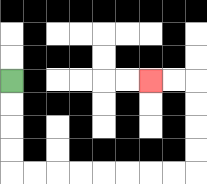{'start': '[0, 3]', 'end': '[6, 3]', 'path_directions': 'D,D,D,D,R,R,R,R,R,R,R,R,U,U,U,U,L,L', 'path_coordinates': '[[0, 3], [0, 4], [0, 5], [0, 6], [0, 7], [1, 7], [2, 7], [3, 7], [4, 7], [5, 7], [6, 7], [7, 7], [8, 7], [8, 6], [8, 5], [8, 4], [8, 3], [7, 3], [6, 3]]'}